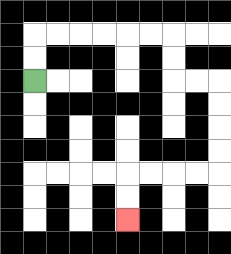{'start': '[1, 3]', 'end': '[5, 9]', 'path_directions': 'U,U,R,R,R,R,R,R,D,D,R,R,D,D,D,D,L,L,L,L,D,D', 'path_coordinates': '[[1, 3], [1, 2], [1, 1], [2, 1], [3, 1], [4, 1], [5, 1], [6, 1], [7, 1], [7, 2], [7, 3], [8, 3], [9, 3], [9, 4], [9, 5], [9, 6], [9, 7], [8, 7], [7, 7], [6, 7], [5, 7], [5, 8], [5, 9]]'}